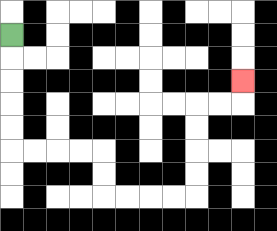{'start': '[0, 1]', 'end': '[10, 3]', 'path_directions': 'D,D,D,D,D,R,R,R,R,D,D,R,R,R,R,U,U,U,U,R,R,U', 'path_coordinates': '[[0, 1], [0, 2], [0, 3], [0, 4], [0, 5], [0, 6], [1, 6], [2, 6], [3, 6], [4, 6], [4, 7], [4, 8], [5, 8], [6, 8], [7, 8], [8, 8], [8, 7], [8, 6], [8, 5], [8, 4], [9, 4], [10, 4], [10, 3]]'}